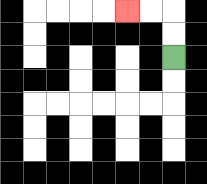{'start': '[7, 2]', 'end': '[5, 0]', 'path_directions': 'U,U,L,L', 'path_coordinates': '[[7, 2], [7, 1], [7, 0], [6, 0], [5, 0]]'}